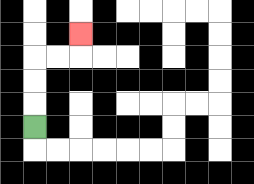{'start': '[1, 5]', 'end': '[3, 1]', 'path_directions': 'U,U,U,R,R,U', 'path_coordinates': '[[1, 5], [1, 4], [1, 3], [1, 2], [2, 2], [3, 2], [3, 1]]'}